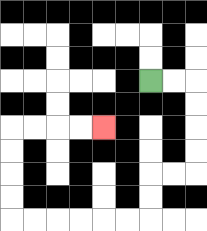{'start': '[6, 3]', 'end': '[4, 5]', 'path_directions': 'R,R,D,D,D,D,L,L,D,D,L,L,L,L,L,L,U,U,U,U,R,R,R,R', 'path_coordinates': '[[6, 3], [7, 3], [8, 3], [8, 4], [8, 5], [8, 6], [8, 7], [7, 7], [6, 7], [6, 8], [6, 9], [5, 9], [4, 9], [3, 9], [2, 9], [1, 9], [0, 9], [0, 8], [0, 7], [0, 6], [0, 5], [1, 5], [2, 5], [3, 5], [4, 5]]'}